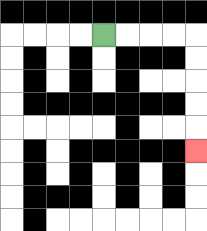{'start': '[4, 1]', 'end': '[8, 6]', 'path_directions': 'R,R,R,R,D,D,D,D,D', 'path_coordinates': '[[4, 1], [5, 1], [6, 1], [7, 1], [8, 1], [8, 2], [8, 3], [8, 4], [8, 5], [8, 6]]'}